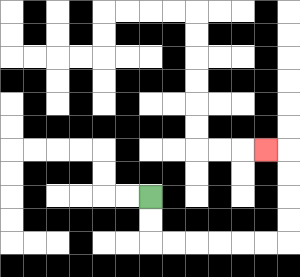{'start': '[6, 8]', 'end': '[11, 6]', 'path_directions': 'D,D,R,R,R,R,R,R,U,U,U,U,L', 'path_coordinates': '[[6, 8], [6, 9], [6, 10], [7, 10], [8, 10], [9, 10], [10, 10], [11, 10], [12, 10], [12, 9], [12, 8], [12, 7], [12, 6], [11, 6]]'}